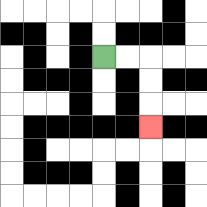{'start': '[4, 2]', 'end': '[6, 5]', 'path_directions': 'R,R,D,D,D', 'path_coordinates': '[[4, 2], [5, 2], [6, 2], [6, 3], [6, 4], [6, 5]]'}